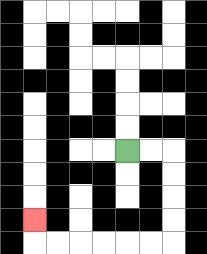{'start': '[5, 6]', 'end': '[1, 9]', 'path_directions': 'R,R,D,D,D,D,L,L,L,L,L,L,U', 'path_coordinates': '[[5, 6], [6, 6], [7, 6], [7, 7], [7, 8], [7, 9], [7, 10], [6, 10], [5, 10], [4, 10], [3, 10], [2, 10], [1, 10], [1, 9]]'}